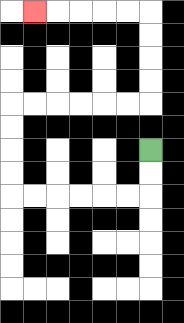{'start': '[6, 6]', 'end': '[1, 0]', 'path_directions': 'D,D,L,L,L,L,L,L,U,U,U,U,R,R,R,R,R,R,U,U,U,U,L,L,L,L,L', 'path_coordinates': '[[6, 6], [6, 7], [6, 8], [5, 8], [4, 8], [3, 8], [2, 8], [1, 8], [0, 8], [0, 7], [0, 6], [0, 5], [0, 4], [1, 4], [2, 4], [3, 4], [4, 4], [5, 4], [6, 4], [6, 3], [6, 2], [6, 1], [6, 0], [5, 0], [4, 0], [3, 0], [2, 0], [1, 0]]'}